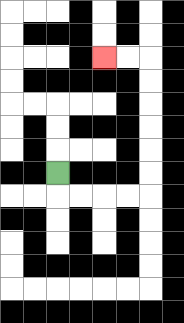{'start': '[2, 7]', 'end': '[4, 2]', 'path_directions': 'D,R,R,R,R,U,U,U,U,U,U,L,L', 'path_coordinates': '[[2, 7], [2, 8], [3, 8], [4, 8], [5, 8], [6, 8], [6, 7], [6, 6], [6, 5], [6, 4], [6, 3], [6, 2], [5, 2], [4, 2]]'}